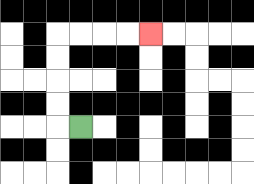{'start': '[3, 5]', 'end': '[6, 1]', 'path_directions': 'L,U,U,U,U,R,R,R,R', 'path_coordinates': '[[3, 5], [2, 5], [2, 4], [2, 3], [2, 2], [2, 1], [3, 1], [4, 1], [5, 1], [6, 1]]'}